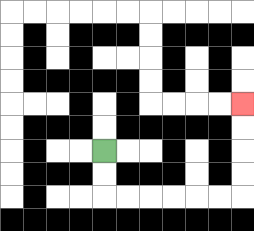{'start': '[4, 6]', 'end': '[10, 4]', 'path_directions': 'D,D,R,R,R,R,R,R,U,U,U,U', 'path_coordinates': '[[4, 6], [4, 7], [4, 8], [5, 8], [6, 8], [7, 8], [8, 8], [9, 8], [10, 8], [10, 7], [10, 6], [10, 5], [10, 4]]'}